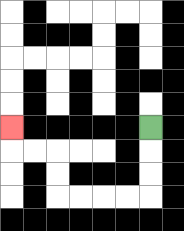{'start': '[6, 5]', 'end': '[0, 5]', 'path_directions': 'D,D,D,L,L,L,L,U,U,L,L,U', 'path_coordinates': '[[6, 5], [6, 6], [6, 7], [6, 8], [5, 8], [4, 8], [3, 8], [2, 8], [2, 7], [2, 6], [1, 6], [0, 6], [0, 5]]'}